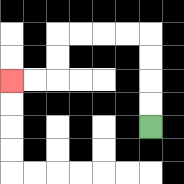{'start': '[6, 5]', 'end': '[0, 3]', 'path_directions': 'U,U,U,U,L,L,L,L,D,D,L,L', 'path_coordinates': '[[6, 5], [6, 4], [6, 3], [6, 2], [6, 1], [5, 1], [4, 1], [3, 1], [2, 1], [2, 2], [2, 3], [1, 3], [0, 3]]'}